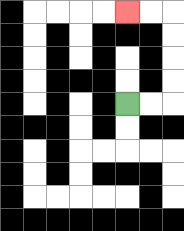{'start': '[5, 4]', 'end': '[5, 0]', 'path_directions': 'R,R,U,U,U,U,L,L', 'path_coordinates': '[[5, 4], [6, 4], [7, 4], [7, 3], [7, 2], [7, 1], [7, 0], [6, 0], [5, 0]]'}